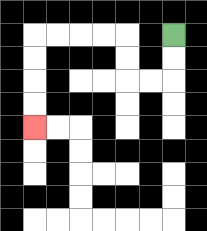{'start': '[7, 1]', 'end': '[1, 5]', 'path_directions': 'D,D,L,L,U,U,L,L,L,L,D,D,D,D', 'path_coordinates': '[[7, 1], [7, 2], [7, 3], [6, 3], [5, 3], [5, 2], [5, 1], [4, 1], [3, 1], [2, 1], [1, 1], [1, 2], [1, 3], [1, 4], [1, 5]]'}